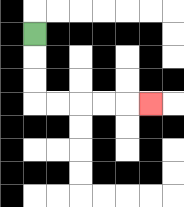{'start': '[1, 1]', 'end': '[6, 4]', 'path_directions': 'D,D,D,R,R,R,R,R', 'path_coordinates': '[[1, 1], [1, 2], [1, 3], [1, 4], [2, 4], [3, 4], [4, 4], [5, 4], [6, 4]]'}